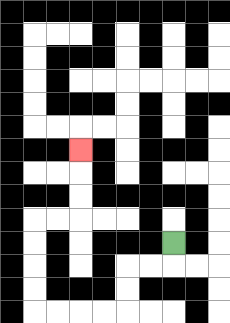{'start': '[7, 10]', 'end': '[3, 6]', 'path_directions': 'D,L,L,D,D,L,L,L,L,U,U,U,U,R,R,U,U,U', 'path_coordinates': '[[7, 10], [7, 11], [6, 11], [5, 11], [5, 12], [5, 13], [4, 13], [3, 13], [2, 13], [1, 13], [1, 12], [1, 11], [1, 10], [1, 9], [2, 9], [3, 9], [3, 8], [3, 7], [3, 6]]'}